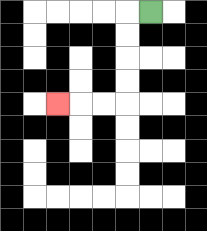{'start': '[6, 0]', 'end': '[2, 4]', 'path_directions': 'L,D,D,D,D,L,L,L', 'path_coordinates': '[[6, 0], [5, 0], [5, 1], [5, 2], [5, 3], [5, 4], [4, 4], [3, 4], [2, 4]]'}